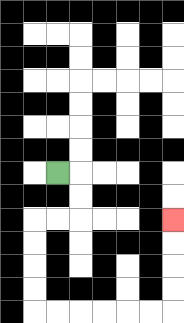{'start': '[2, 7]', 'end': '[7, 9]', 'path_directions': 'R,D,D,L,L,D,D,D,D,R,R,R,R,R,R,U,U,U,U', 'path_coordinates': '[[2, 7], [3, 7], [3, 8], [3, 9], [2, 9], [1, 9], [1, 10], [1, 11], [1, 12], [1, 13], [2, 13], [3, 13], [4, 13], [5, 13], [6, 13], [7, 13], [7, 12], [7, 11], [7, 10], [7, 9]]'}